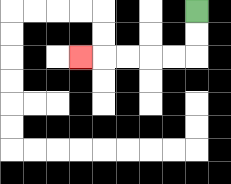{'start': '[8, 0]', 'end': '[3, 2]', 'path_directions': 'D,D,L,L,L,L,L', 'path_coordinates': '[[8, 0], [8, 1], [8, 2], [7, 2], [6, 2], [5, 2], [4, 2], [3, 2]]'}